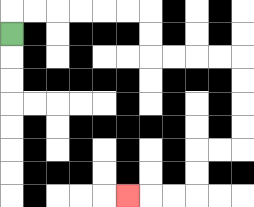{'start': '[0, 1]', 'end': '[5, 8]', 'path_directions': 'U,R,R,R,R,R,R,D,D,R,R,R,R,D,D,D,D,L,L,D,D,L,L,L', 'path_coordinates': '[[0, 1], [0, 0], [1, 0], [2, 0], [3, 0], [4, 0], [5, 0], [6, 0], [6, 1], [6, 2], [7, 2], [8, 2], [9, 2], [10, 2], [10, 3], [10, 4], [10, 5], [10, 6], [9, 6], [8, 6], [8, 7], [8, 8], [7, 8], [6, 8], [5, 8]]'}